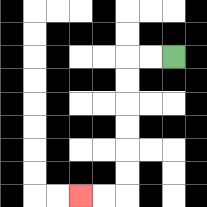{'start': '[7, 2]', 'end': '[3, 8]', 'path_directions': 'L,L,D,D,D,D,D,D,L,L', 'path_coordinates': '[[7, 2], [6, 2], [5, 2], [5, 3], [5, 4], [5, 5], [5, 6], [5, 7], [5, 8], [4, 8], [3, 8]]'}